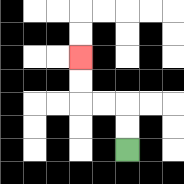{'start': '[5, 6]', 'end': '[3, 2]', 'path_directions': 'U,U,L,L,U,U', 'path_coordinates': '[[5, 6], [5, 5], [5, 4], [4, 4], [3, 4], [3, 3], [3, 2]]'}